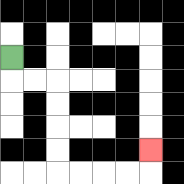{'start': '[0, 2]', 'end': '[6, 6]', 'path_directions': 'D,R,R,D,D,D,D,R,R,R,R,U', 'path_coordinates': '[[0, 2], [0, 3], [1, 3], [2, 3], [2, 4], [2, 5], [2, 6], [2, 7], [3, 7], [4, 7], [5, 7], [6, 7], [6, 6]]'}